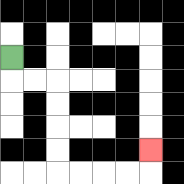{'start': '[0, 2]', 'end': '[6, 6]', 'path_directions': 'D,R,R,D,D,D,D,R,R,R,R,U', 'path_coordinates': '[[0, 2], [0, 3], [1, 3], [2, 3], [2, 4], [2, 5], [2, 6], [2, 7], [3, 7], [4, 7], [5, 7], [6, 7], [6, 6]]'}